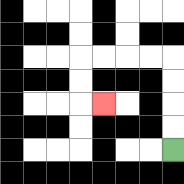{'start': '[7, 6]', 'end': '[4, 4]', 'path_directions': 'U,U,U,U,L,L,L,L,D,D,R', 'path_coordinates': '[[7, 6], [7, 5], [7, 4], [7, 3], [7, 2], [6, 2], [5, 2], [4, 2], [3, 2], [3, 3], [3, 4], [4, 4]]'}